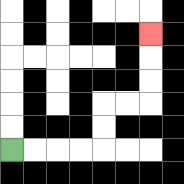{'start': '[0, 6]', 'end': '[6, 1]', 'path_directions': 'R,R,R,R,U,U,R,R,U,U,U', 'path_coordinates': '[[0, 6], [1, 6], [2, 6], [3, 6], [4, 6], [4, 5], [4, 4], [5, 4], [6, 4], [6, 3], [6, 2], [6, 1]]'}